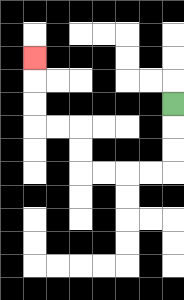{'start': '[7, 4]', 'end': '[1, 2]', 'path_directions': 'D,D,D,L,L,L,L,U,U,L,L,U,U,U', 'path_coordinates': '[[7, 4], [7, 5], [7, 6], [7, 7], [6, 7], [5, 7], [4, 7], [3, 7], [3, 6], [3, 5], [2, 5], [1, 5], [1, 4], [1, 3], [1, 2]]'}